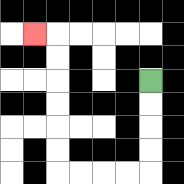{'start': '[6, 3]', 'end': '[1, 1]', 'path_directions': 'D,D,D,D,L,L,L,L,U,U,U,U,U,U,L', 'path_coordinates': '[[6, 3], [6, 4], [6, 5], [6, 6], [6, 7], [5, 7], [4, 7], [3, 7], [2, 7], [2, 6], [2, 5], [2, 4], [2, 3], [2, 2], [2, 1], [1, 1]]'}